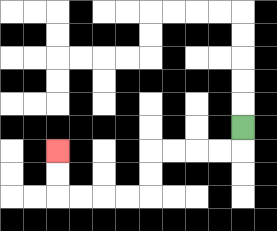{'start': '[10, 5]', 'end': '[2, 6]', 'path_directions': 'D,L,L,L,L,D,D,L,L,L,L,U,U', 'path_coordinates': '[[10, 5], [10, 6], [9, 6], [8, 6], [7, 6], [6, 6], [6, 7], [6, 8], [5, 8], [4, 8], [3, 8], [2, 8], [2, 7], [2, 6]]'}